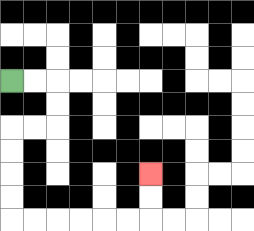{'start': '[0, 3]', 'end': '[6, 7]', 'path_directions': 'R,R,D,D,L,L,D,D,D,D,R,R,R,R,R,R,U,U', 'path_coordinates': '[[0, 3], [1, 3], [2, 3], [2, 4], [2, 5], [1, 5], [0, 5], [0, 6], [0, 7], [0, 8], [0, 9], [1, 9], [2, 9], [3, 9], [4, 9], [5, 9], [6, 9], [6, 8], [6, 7]]'}